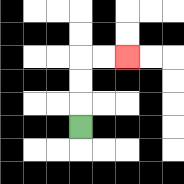{'start': '[3, 5]', 'end': '[5, 2]', 'path_directions': 'U,U,U,R,R', 'path_coordinates': '[[3, 5], [3, 4], [3, 3], [3, 2], [4, 2], [5, 2]]'}